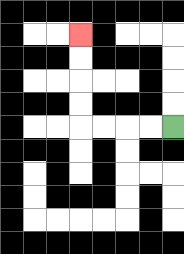{'start': '[7, 5]', 'end': '[3, 1]', 'path_directions': 'L,L,L,L,U,U,U,U', 'path_coordinates': '[[7, 5], [6, 5], [5, 5], [4, 5], [3, 5], [3, 4], [3, 3], [3, 2], [3, 1]]'}